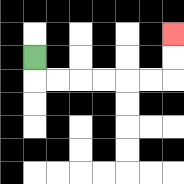{'start': '[1, 2]', 'end': '[7, 1]', 'path_directions': 'D,R,R,R,R,R,R,U,U', 'path_coordinates': '[[1, 2], [1, 3], [2, 3], [3, 3], [4, 3], [5, 3], [6, 3], [7, 3], [7, 2], [7, 1]]'}